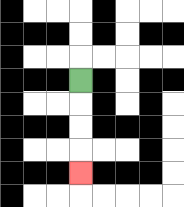{'start': '[3, 3]', 'end': '[3, 7]', 'path_directions': 'D,D,D,D', 'path_coordinates': '[[3, 3], [3, 4], [3, 5], [3, 6], [3, 7]]'}